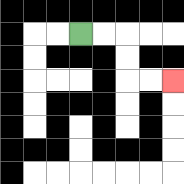{'start': '[3, 1]', 'end': '[7, 3]', 'path_directions': 'R,R,D,D,R,R', 'path_coordinates': '[[3, 1], [4, 1], [5, 1], [5, 2], [5, 3], [6, 3], [7, 3]]'}